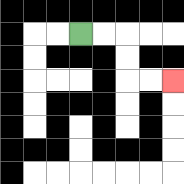{'start': '[3, 1]', 'end': '[7, 3]', 'path_directions': 'R,R,D,D,R,R', 'path_coordinates': '[[3, 1], [4, 1], [5, 1], [5, 2], [5, 3], [6, 3], [7, 3]]'}